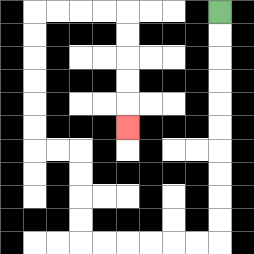{'start': '[9, 0]', 'end': '[5, 5]', 'path_directions': 'D,D,D,D,D,D,D,D,D,D,L,L,L,L,L,L,U,U,U,U,L,L,U,U,U,U,U,U,R,R,R,R,D,D,D,D,D', 'path_coordinates': '[[9, 0], [9, 1], [9, 2], [9, 3], [9, 4], [9, 5], [9, 6], [9, 7], [9, 8], [9, 9], [9, 10], [8, 10], [7, 10], [6, 10], [5, 10], [4, 10], [3, 10], [3, 9], [3, 8], [3, 7], [3, 6], [2, 6], [1, 6], [1, 5], [1, 4], [1, 3], [1, 2], [1, 1], [1, 0], [2, 0], [3, 0], [4, 0], [5, 0], [5, 1], [5, 2], [5, 3], [5, 4], [5, 5]]'}